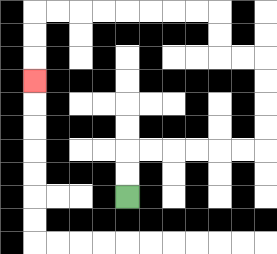{'start': '[5, 8]', 'end': '[1, 3]', 'path_directions': 'U,U,R,R,R,R,R,R,U,U,U,U,L,L,U,U,L,L,L,L,L,L,L,L,D,D,D', 'path_coordinates': '[[5, 8], [5, 7], [5, 6], [6, 6], [7, 6], [8, 6], [9, 6], [10, 6], [11, 6], [11, 5], [11, 4], [11, 3], [11, 2], [10, 2], [9, 2], [9, 1], [9, 0], [8, 0], [7, 0], [6, 0], [5, 0], [4, 0], [3, 0], [2, 0], [1, 0], [1, 1], [1, 2], [1, 3]]'}